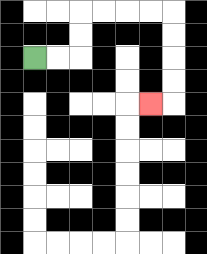{'start': '[1, 2]', 'end': '[6, 4]', 'path_directions': 'R,R,U,U,R,R,R,R,D,D,D,D,L', 'path_coordinates': '[[1, 2], [2, 2], [3, 2], [3, 1], [3, 0], [4, 0], [5, 0], [6, 0], [7, 0], [7, 1], [7, 2], [7, 3], [7, 4], [6, 4]]'}